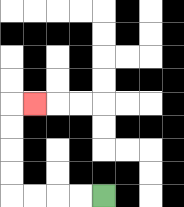{'start': '[4, 8]', 'end': '[1, 4]', 'path_directions': 'L,L,L,L,U,U,U,U,R', 'path_coordinates': '[[4, 8], [3, 8], [2, 8], [1, 8], [0, 8], [0, 7], [0, 6], [0, 5], [0, 4], [1, 4]]'}